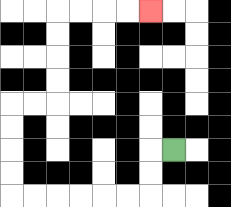{'start': '[7, 6]', 'end': '[6, 0]', 'path_directions': 'L,D,D,L,L,L,L,L,L,U,U,U,U,R,R,U,U,U,U,R,R,R,R', 'path_coordinates': '[[7, 6], [6, 6], [6, 7], [6, 8], [5, 8], [4, 8], [3, 8], [2, 8], [1, 8], [0, 8], [0, 7], [0, 6], [0, 5], [0, 4], [1, 4], [2, 4], [2, 3], [2, 2], [2, 1], [2, 0], [3, 0], [4, 0], [5, 0], [6, 0]]'}